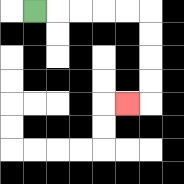{'start': '[1, 0]', 'end': '[5, 4]', 'path_directions': 'R,R,R,R,R,D,D,D,D,L', 'path_coordinates': '[[1, 0], [2, 0], [3, 0], [4, 0], [5, 0], [6, 0], [6, 1], [6, 2], [6, 3], [6, 4], [5, 4]]'}